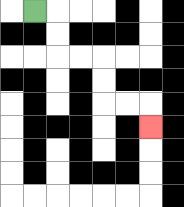{'start': '[1, 0]', 'end': '[6, 5]', 'path_directions': 'R,D,D,R,R,D,D,R,R,D', 'path_coordinates': '[[1, 0], [2, 0], [2, 1], [2, 2], [3, 2], [4, 2], [4, 3], [4, 4], [5, 4], [6, 4], [6, 5]]'}